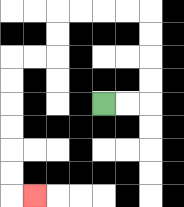{'start': '[4, 4]', 'end': '[1, 8]', 'path_directions': 'R,R,U,U,U,U,L,L,L,L,D,D,L,L,D,D,D,D,D,D,R', 'path_coordinates': '[[4, 4], [5, 4], [6, 4], [6, 3], [6, 2], [6, 1], [6, 0], [5, 0], [4, 0], [3, 0], [2, 0], [2, 1], [2, 2], [1, 2], [0, 2], [0, 3], [0, 4], [0, 5], [0, 6], [0, 7], [0, 8], [1, 8]]'}